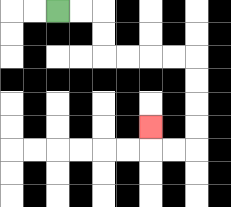{'start': '[2, 0]', 'end': '[6, 5]', 'path_directions': 'R,R,D,D,R,R,R,R,D,D,D,D,L,L,U', 'path_coordinates': '[[2, 0], [3, 0], [4, 0], [4, 1], [4, 2], [5, 2], [6, 2], [7, 2], [8, 2], [8, 3], [8, 4], [8, 5], [8, 6], [7, 6], [6, 6], [6, 5]]'}